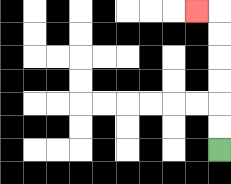{'start': '[9, 6]', 'end': '[8, 0]', 'path_directions': 'U,U,U,U,U,U,L', 'path_coordinates': '[[9, 6], [9, 5], [9, 4], [9, 3], [9, 2], [9, 1], [9, 0], [8, 0]]'}